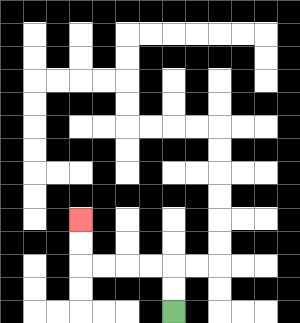{'start': '[7, 13]', 'end': '[3, 9]', 'path_directions': 'U,U,L,L,L,L,U,U', 'path_coordinates': '[[7, 13], [7, 12], [7, 11], [6, 11], [5, 11], [4, 11], [3, 11], [3, 10], [3, 9]]'}